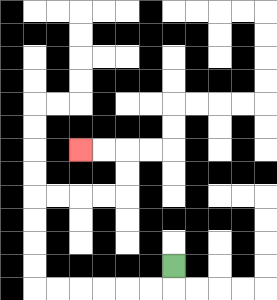{'start': '[7, 11]', 'end': '[3, 6]', 'path_directions': 'D,L,L,L,L,L,L,U,U,U,U,R,R,R,R,U,U,L,L', 'path_coordinates': '[[7, 11], [7, 12], [6, 12], [5, 12], [4, 12], [3, 12], [2, 12], [1, 12], [1, 11], [1, 10], [1, 9], [1, 8], [2, 8], [3, 8], [4, 8], [5, 8], [5, 7], [5, 6], [4, 6], [3, 6]]'}